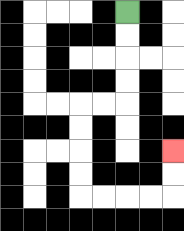{'start': '[5, 0]', 'end': '[7, 6]', 'path_directions': 'D,D,D,D,L,L,D,D,D,D,R,R,R,R,U,U', 'path_coordinates': '[[5, 0], [5, 1], [5, 2], [5, 3], [5, 4], [4, 4], [3, 4], [3, 5], [3, 6], [3, 7], [3, 8], [4, 8], [5, 8], [6, 8], [7, 8], [7, 7], [7, 6]]'}